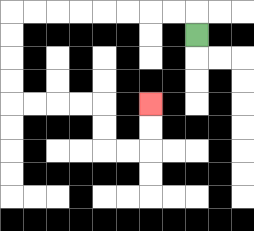{'start': '[8, 1]', 'end': '[6, 4]', 'path_directions': 'U,L,L,L,L,L,L,L,L,D,D,D,D,R,R,R,R,D,D,R,R,U,U', 'path_coordinates': '[[8, 1], [8, 0], [7, 0], [6, 0], [5, 0], [4, 0], [3, 0], [2, 0], [1, 0], [0, 0], [0, 1], [0, 2], [0, 3], [0, 4], [1, 4], [2, 4], [3, 4], [4, 4], [4, 5], [4, 6], [5, 6], [6, 6], [6, 5], [6, 4]]'}